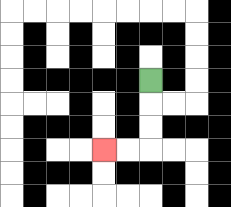{'start': '[6, 3]', 'end': '[4, 6]', 'path_directions': 'D,D,D,L,L', 'path_coordinates': '[[6, 3], [6, 4], [6, 5], [6, 6], [5, 6], [4, 6]]'}